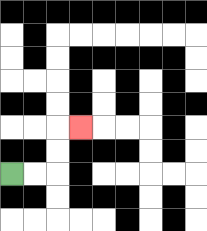{'start': '[0, 7]', 'end': '[3, 5]', 'path_directions': 'R,R,U,U,R', 'path_coordinates': '[[0, 7], [1, 7], [2, 7], [2, 6], [2, 5], [3, 5]]'}